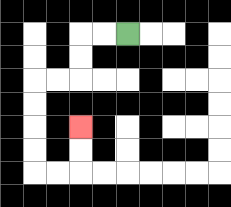{'start': '[5, 1]', 'end': '[3, 5]', 'path_directions': 'L,L,D,D,L,L,D,D,D,D,R,R,U,U', 'path_coordinates': '[[5, 1], [4, 1], [3, 1], [3, 2], [3, 3], [2, 3], [1, 3], [1, 4], [1, 5], [1, 6], [1, 7], [2, 7], [3, 7], [3, 6], [3, 5]]'}